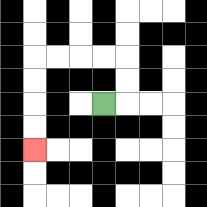{'start': '[4, 4]', 'end': '[1, 6]', 'path_directions': 'R,U,U,L,L,L,L,D,D,D,D', 'path_coordinates': '[[4, 4], [5, 4], [5, 3], [5, 2], [4, 2], [3, 2], [2, 2], [1, 2], [1, 3], [1, 4], [1, 5], [1, 6]]'}